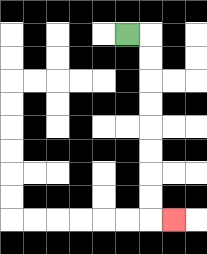{'start': '[5, 1]', 'end': '[7, 9]', 'path_directions': 'R,D,D,D,D,D,D,D,D,R', 'path_coordinates': '[[5, 1], [6, 1], [6, 2], [6, 3], [6, 4], [6, 5], [6, 6], [6, 7], [6, 8], [6, 9], [7, 9]]'}